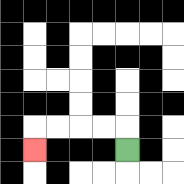{'start': '[5, 6]', 'end': '[1, 6]', 'path_directions': 'U,L,L,L,L,D', 'path_coordinates': '[[5, 6], [5, 5], [4, 5], [3, 5], [2, 5], [1, 5], [1, 6]]'}